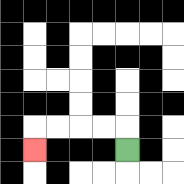{'start': '[5, 6]', 'end': '[1, 6]', 'path_directions': 'U,L,L,L,L,D', 'path_coordinates': '[[5, 6], [5, 5], [4, 5], [3, 5], [2, 5], [1, 5], [1, 6]]'}